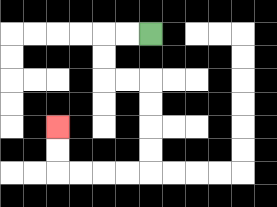{'start': '[6, 1]', 'end': '[2, 5]', 'path_directions': 'L,L,D,D,R,R,D,D,D,D,L,L,L,L,U,U', 'path_coordinates': '[[6, 1], [5, 1], [4, 1], [4, 2], [4, 3], [5, 3], [6, 3], [6, 4], [6, 5], [6, 6], [6, 7], [5, 7], [4, 7], [3, 7], [2, 7], [2, 6], [2, 5]]'}